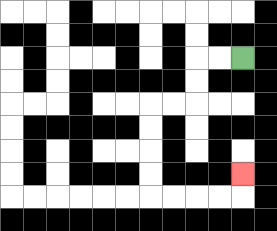{'start': '[10, 2]', 'end': '[10, 7]', 'path_directions': 'L,L,D,D,L,L,D,D,D,D,R,R,R,R,U', 'path_coordinates': '[[10, 2], [9, 2], [8, 2], [8, 3], [8, 4], [7, 4], [6, 4], [6, 5], [6, 6], [6, 7], [6, 8], [7, 8], [8, 8], [9, 8], [10, 8], [10, 7]]'}